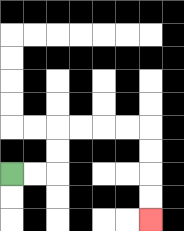{'start': '[0, 7]', 'end': '[6, 9]', 'path_directions': 'R,R,U,U,R,R,R,R,D,D,D,D', 'path_coordinates': '[[0, 7], [1, 7], [2, 7], [2, 6], [2, 5], [3, 5], [4, 5], [5, 5], [6, 5], [6, 6], [6, 7], [6, 8], [6, 9]]'}